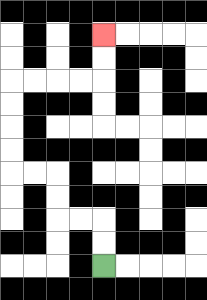{'start': '[4, 11]', 'end': '[4, 1]', 'path_directions': 'U,U,L,L,U,U,L,L,U,U,U,U,R,R,R,R,U,U', 'path_coordinates': '[[4, 11], [4, 10], [4, 9], [3, 9], [2, 9], [2, 8], [2, 7], [1, 7], [0, 7], [0, 6], [0, 5], [0, 4], [0, 3], [1, 3], [2, 3], [3, 3], [4, 3], [4, 2], [4, 1]]'}